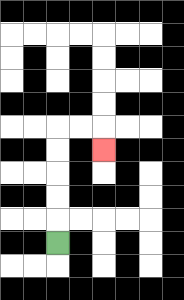{'start': '[2, 10]', 'end': '[4, 6]', 'path_directions': 'U,U,U,U,U,R,R,D', 'path_coordinates': '[[2, 10], [2, 9], [2, 8], [2, 7], [2, 6], [2, 5], [3, 5], [4, 5], [4, 6]]'}